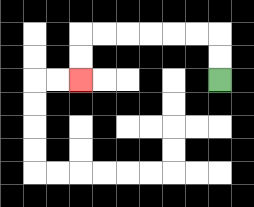{'start': '[9, 3]', 'end': '[3, 3]', 'path_directions': 'U,U,L,L,L,L,L,L,D,D', 'path_coordinates': '[[9, 3], [9, 2], [9, 1], [8, 1], [7, 1], [6, 1], [5, 1], [4, 1], [3, 1], [3, 2], [3, 3]]'}